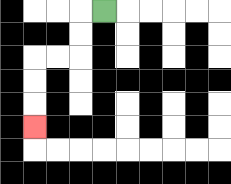{'start': '[4, 0]', 'end': '[1, 5]', 'path_directions': 'L,D,D,L,L,D,D,D', 'path_coordinates': '[[4, 0], [3, 0], [3, 1], [3, 2], [2, 2], [1, 2], [1, 3], [1, 4], [1, 5]]'}